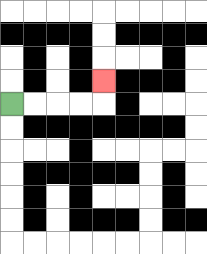{'start': '[0, 4]', 'end': '[4, 3]', 'path_directions': 'R,R,R,R,U', 'path_coordinates': '[[0, 4], [1, 4], [2, 4], [3, 4], [4, 4], [4, 3]]'}